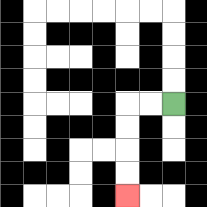{'start': '[7, 4]', 'end': '[5, 8]', 'path_directions': 'L,L,D,D,D,D', 'path_coordinates': '[[7, 4], [6, 4], [5, 4], [5, 5], [5, 6], [5, 7], [5, 8]]'}